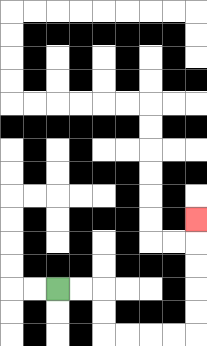{'start': '[2, 12]', 'end': '[8, 9]', 'path_directions': 'R,R,D,D,R,R,R,R,U,U,U,U,U', 'path_coordinates': '[[2, 12], [3, 12], [4, 12], [4, 13], [4, 14], [5, 14], [6, 14], [7, 14], [8, 14], [8, 13], [8, 12], [8, 11], [8, 10], [8, 9]]'}